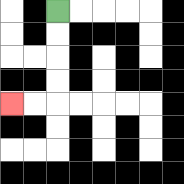{'start': '[2, 0]', 'end': '[0, 4]', 'path_directions': 'D,D,D,D,L,L', 'path_coordinates': '[[2, 0], [2, 1], [2, 2], [2, 3], [2, 4], [1, 4], [0, 4]]'}